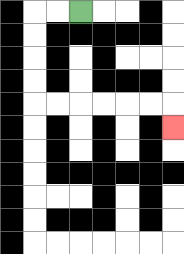{'start': '[3, 0]', 'end': '[7, 5]', 'path_directions': 'L,L,D,D,D,D,R,R,R,R,R,R,D', 'path_coordinates': '[[3, 0], [2, 0], [1, 0], [1, 1], [1, 2], [1, 3], [1, 4], [2, 4], [3, 4], [4, 4], [5, 4], [6, 4], [7, 4], [7, 5]]'}